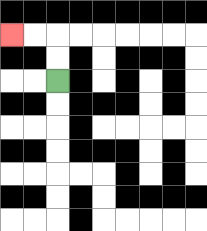{'start': '[2, 3]', 'end': '[0, 1]', 'path_directions': 'U,U,L,L', 'path_coordinates': '[[2, 3], [2, 2], [2, 1], [1, 1], [0, 1]]'}